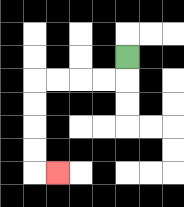{'start': '[5, 2]', 'end': '[2, 7]', 'path_directions': 'D,L,L,L,L,D,D,D,D,R', 'path_coordinates': '[[5, 2], [5, 3], [4, 3], [3, 3], [2, 3], [1, 3], [1, 4], [1, 5], [1, 6], [1, 7], [2, 7]]'}